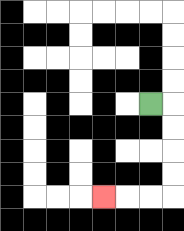{'start': '[6, 4]', 'end': '[4, 8]', 'path_directions': 'R,D,D,D,D,L,L,L', 'path_coordinates': '[[6, 4], [7, 4], [7, 5], [7, 6], [7, 7], [7, 8], [6, 8], [5, 8], [4, 8]]'}